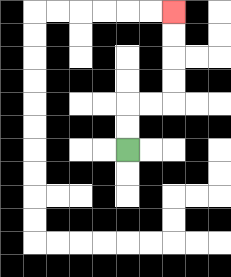{'start': '[5, 6]', 'end': '[7, 0]', 'path_directions': 'U,U,R,R,U,U,U,U', 'path_coordinates': '[[5, 6], [5, 5], [5, 4], [6, 4], [7, 4], [7, 3], [7, 2], [7, 1], [7, 0]]'}